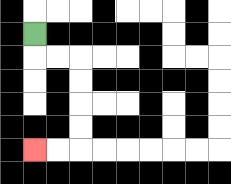{'start': '[1, 1]', 'end': '[1, 6]', 'path_directions': 'D,R,R,D,D,D,D,L,L', 'path_coordinates': '[[1, 1], [1, 2], [2, 2], [3, 2], [3, 3], [3, 4], [3, 5], [3, 6], [2, 6], [1, 6]]'}